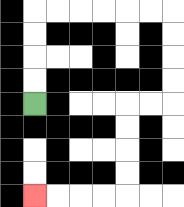{'start': '[1, 4]', 'end': '[1, 8]', 'path_directions': 'U,U,U,U,R,R,R,R,R,R,D,D,D,D,L,L,D,D,D,D,L,L,L,L', 'path_coordinates': '[[1, 4], [1, 3], [1, 2], [1, 1], [1, 0], [2, 0], [3, 0], [4, 0], [5, 0], [6, 0], [7, 0], [7, 1], [7, 2], [7, 3], [7, 4], [6, 4], [5, 4], [5, 5], [5, 6], [5, 7], [5, 8], [4, 8], [3, 8], [2, 8], [1, 8]]'}